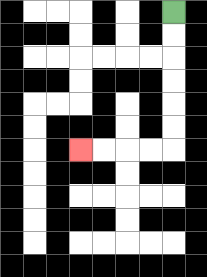{'start': '[7, 0]', 'end': '[3, 6]', 'path_directions': 'D,D,D,D,D,D,L,L,L,L', 'path_coordinates': '[[7, 0], [7, 1], [7, 2], [7, 3], [7, 4], [7, 5], [7, 6], [6, 6], [5, 6], [4, 6], [3, 6]]'}